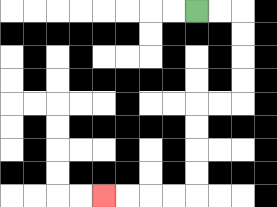{'start': '[8, 0]', 'end': '[4, 8]', 'path_directions': 'R,R,D,D,D,D,L,L,D,D,D,D,L,L,L,L', 'path_coordinates': '[[8, 0], [9, 0], [10, 0], [10, 1], [10, 2], [10, 3], [10, 4], [9, 4], [8, 4], [8, 5], [8, 6], [8, 7], [8, 8], [7, 8], [6, 8], [5, 8], [4, 8]]'}